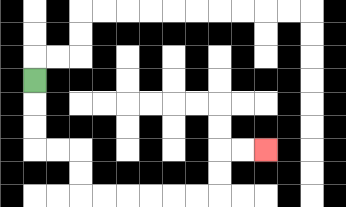{'start': '[1, 3]', 'end': '[11, 6]', 'path_directions': 'D,D,D,R,R,D,D,R,R,R,R,R,R,U,U,R,R', 'path_coordinates': '[[1, 3], [1, 4], [1, 5], [1, 6], [2, 6], [3, 6], [3, 7], [3, 8], [4, 8], [5, 8], [6, 8], [7, 8], [8, 8], [9, 8], [9, 7], [9, 6], [10, 6], [11, 6]]'}